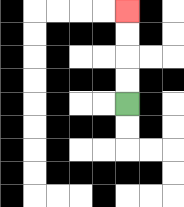{'start': '[5, 4]', 'end': '[5, 0]', 'path_directions': 'U,U,U,U', 'path_coordinates': '[[5, 4], [5, 3], [5, 2], [5, 1], [5, 0]]'}